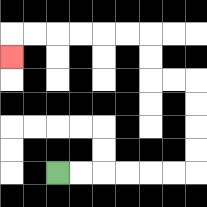{'start': '[2, 7]', 'end': '[0, 2]', 'path_directions': 'R,R,R,R,R,R,U,U,U,U,L,L,U,U,L,L,L,L,L,L,D', 'path_coordinates': '[[2, 7], [3, 7], [4, 7], [5, 7], [6, 7], [7, 7], [8, 7], [8, 6], [8, 5], [8, 4], [8, 3], [7, 3], [6, 3], [6, 2], [6, 1], [5, 1], [4, 1], [3, 1], [2, 1], [1, 1], [0, 1], [0, 2]]'}